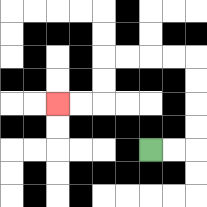{'start': '[6, 6]', 'end': '[2, 4]', 'path_directions': 'R,R,U,U,U,U,L,L,L,L,D,D,L,L', 'path_coordinates': '[[6, 6], [7, 6], [8, 6], [8, 5], [8, 4], [8, 3], [8, 2], [7, 2], [6, 2], [5, 2], [4, 2], [4, 3], [4, 4], [3, 4], [2, 4]]'}